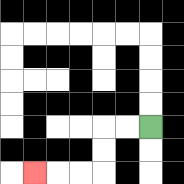{'start': '[6, 5]', 'end': '[1, 7]', 'path_directions': 'L,L,D,D,L,L,L', 'path_coordinates': '[[6, 5], [5, 5], [4, 5], [4, 6], [4, 7], [3, 7], [2, 7], [1, 7]]'}